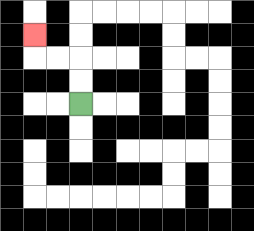{'start': '[3, 4]', 'end': '[1, 1]', 'path_directions': 'U,U,L,L,U', 'path_coordinates': '[[3, 4], [3, 3], [3, 2], [2, 2], [1, 2], [1, 1]]'}